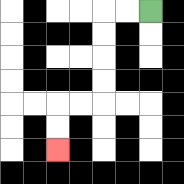{'start': '[6, 0]', 'end': '[2, 6]', 'path_directions': 'L,L,D,D,D,D,L,L,D,D', 'path_coordinates': '[[6, 0], [5, 0], [4, 0], [4, 1], [4, 2], [4, 3], [4, 4], [3, 4], [2, 4], [2, 5], [2, 6]]'}